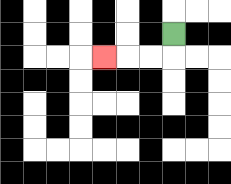{'start': '[7, 1]', 'end': '[4, 2]', 'path_directions': 'D,L,L,L', 'path_coordinates': '[[7, 1], [7, 2], [6, 2], [5, 2], [4, 2]]'}